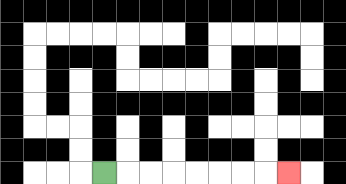{'start': '[4, 7]', 'end': '[12, 7]', 'path_directions': 'R,R,R,R,R,R,R,R', 'path_coordinates': '[[4, 7], [5, 7], [6, 7], [7, 7], [8, 7], [9, 7], [10, 7], [11, 7], [12, 7]]'}